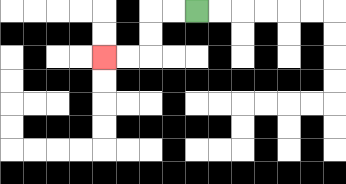{'start': '[8, 0]', 'end': '[4, 2]', 'path_directions': 'L,L,D,D,L,L', 'path_coordinates': '[[8, 0], [7, 0], [6, 0], [6, 1], [6, 2], [5, 2], [4, 2]]'}